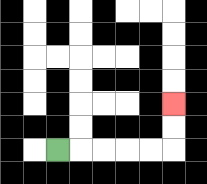{'start': '[2, 6]', 'end': '[7, 4]', 'path_directions': 'R,R,R,R,R,U,U', 'path_coordinates': '[[2, 6], [3, 6], [4, 6], [5, 6], [6, 6], [7, 6], [7, 5], [7, 4]]'}